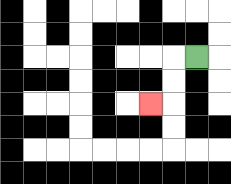{'start': '[8, 2]', 'end': '[6, 4]', 'path_directions': 'L,D,D,L', 'path_coordinates': '[[8, 2], [7, 2], [7, 3], [7, 4], [6, 4]]'}